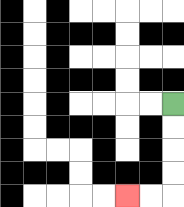{'start': '[7, 4]', 'end': '[5, 8]', 'path_directions': 'D,D,D,D,L,L', 'path_coordinates': '[[7, 4], [7, 5], [7, 6], [7, 7], [7, 8], [6, 8], [5, 8]]'}